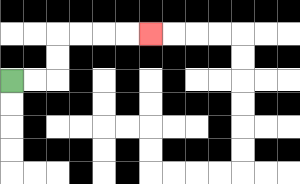{'start': '[0, 3]', 'end': '[6, 1]', 'path_directions': 'R,R,U,U,R,R,R,R', 'path_coordinates': '[[0, 3], [1, 3], [2, 3], [2, 2], [2, 1], [3, 1], [4, 1], [5, 1], [6, 1]]'}